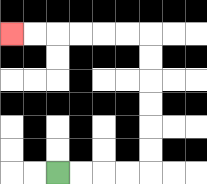{'start': '[2, 7]', 'end': '[0, 1]', 'path_directions': 'R,R,R,R,U,U,U,U,U,U,L,L,L,L,L,L', 'path_coordinates': '[[2, 7], [3, 7], [4, 7], [5, 7], [6, 7], [6, 6], [6, 5], [6, 4], [6, 3], [6, 2], [6, 1], [5, 1], [4, 1], [3, 1], [2, 1], [1, 1], [0, 1]]'}